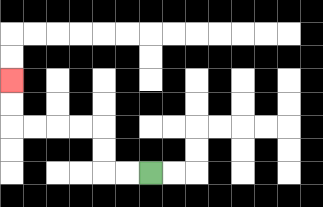{'start': '[6, 7]', 'end': '[0, 3]', 'path_directions': 'L,L,U,U,L,L,L,L,U,U', 'path_coordinates': '[[6, 7], [5, 7], [4, 7], [4, 6], [4, 5], [3, 5], [2, 5], [1, 5], [0, 5], [0, 4], [0, 3]]'}